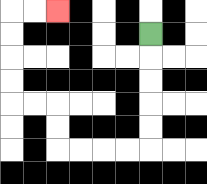{'start': '[6, 1]', 'end': '[2, 0]', 'path_directions': 'D,D,D,D,D,L,L,L,L,U,U,L,L,U,U,U,U,R,R', 'path_coordinates': '[[6, 1], [6, 2], [6, 3], [6, 4], [6, 5], [6, 6], [5, 6], [4, 6], [3, 6], [2, 6], [2, 5], [2, 4], [1, 4], [0, 4], [0, 3], [0, 2], [0, 1], [0, 0], [1, 0], [2, 0]]'}